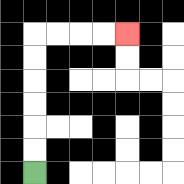{'start': '[1, 7]', 'end': '[5, 1]', 'path_directions': 'U,U,U,U,U,U,R,R,R,R', 'path_coordinates': '[[1, 7], [1, 6], [1, 5], [1, 4], [1, 3], [1, 2], [1, 1], [2, 1], [3, 1], [4, 1], [5, 1]]'}